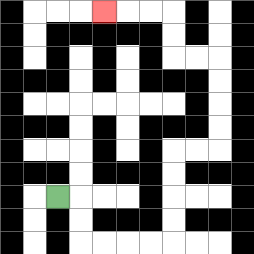{'start': '[2, 8]', 'end': '[4, 0]', 'path_directions': 'R,D,D,R,R,R,R,U,U,U,U,R,R,U,U,U,U,L,L,U,U,L,L,L', 'path_coordinates': '[[2, 8], [3, 8], [3, 9], [3, 10], [4, 10], [5, 10], [6, 10], [7, 10], [7, 9], [7, 8], [7, 7], [7, 6], [8, 6], [9, 6], [9, 5], [9, 4], [9, 3], [9, 2], [8, 2], [7, 2], [7, 1], [7, 0], [6, 0], [5, 0], [4, 0]]'}